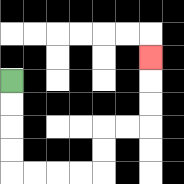{'start': '[0, 3]', 'end': '[6, 2]', 'path_directions': 'D,D,D,D,R,R,R,R,U,U,R,R,U,U,U', 'path_coordinates': '[[0, 3], [0, 4], [0, 5], [0, 6], [0, 7], [1, 7], [2, 7], [3, 7], [4, 7], [4, 6], [4, 5], [5, 5], [6, 5], [6, 4], [6, 3], [6, 2]]'}